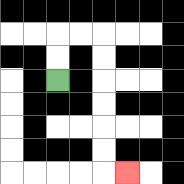{'start': '[2, 3]', 'end': '[5, 7]', 'path_directions': 'U,U,R,R,D,D,D,D,D,D,R', 'path_coordinates': '[[2, 3], [2, 2], [2, 1], [3, 1], [4, 1], [4, 2], [4, 3], [4, 4], [4, 5], [4, 6], [4, 7], [5, 7]]'}